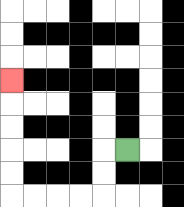{'start': '[5, 6]', 'end': '[0, 3]', 'path_directions': 'L,D,D,L,L,L,L,U,U,U,U,U', 'path_coordinates': '[[5, 6], [4, 6], [4, 7], [4, 8], [3, 8], [2, 8], [1, 8], [0, 8], [0, 7], [0, 6], [0, 5], [0, 4], [0, 3]]'}